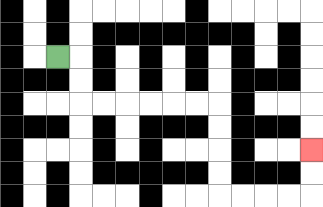{'start': '[2, 2]', 'end': '[13, 6]', 'path_directions': 'R,D,D,R,R,R,R,R,R,D,D,D,D,R,R,R,R,U,U', 'path_coordinates': '[[2, 2], [3, 2], [3, 3], [3, 4], [4, 4], [5, 4], [6, 4], [7, 4], [8, 4], [9, 4], [9, 5], [9, 6], [9, 7], [9, 8], [10, 8], [11, 8], [12, 8], [13, 8], [13, 7], [13, 6]]'}